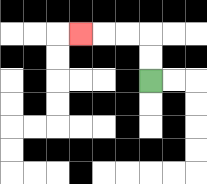{'start': '[6, 3]', 'end': '[3, 1]', 'path_directions': 'U,U,L,L,L', 'path_coordinates': '[[6, 3], [6, 2], [6, 1], [5, 1], [4, 1], [3, 1]]'}